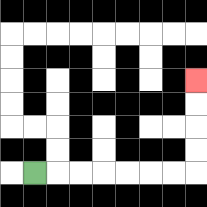{'start': '[1, 7]', 'end': '[8, 3]', 'path_directions': 'R,R,R,R,R,R,R,U,U,U,U', 'path_coordinates': '[[1, 7], [2, 7], [3, 7], [4, 7], [5, 7], [6, 7], [7, 7], [8, 7], [8, 6], [8, 5], [8, 4], [8, 3]]'}